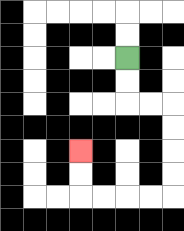{'start': '[5, 2]', 'end': '[3, 6]', 'path_directions': 'D,D,R,R,D,D,D,D,L,L,L,L,U,U', 'path_coordinates': '[[5, 2], [5, 3], [5, 4], [6, 4], [7, 4], [7, 5], [7, 6], [7, 7], [7, 8], [6, 8], [5, 8], [4, 8], [3, 8], [3, 7], [3, 6]]'}